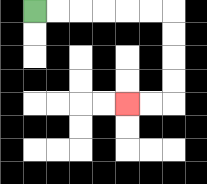{'start': '[1, 0]', 'end': '[5, 4]', 'path_directions': 'R,R,R,R,R,R,D,D,D,D,L,L', 'path_coordinates': '[[1, 0], [2, 0], [3, 0], [4, 0], [5, 0], [6, 0], [7, 0], [7, 1], [7, 2], [7, 3], [7, 4], [6, 4], [5, 4]]'}